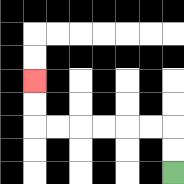{'start': '[7, 7]', 'end': '[1, 3]', 'path_directions': 'U,U,L,L,L,L,L,L,U,U', 'path_coordinates': '[[7, 7], [7, 6], [7, 5], [6, 5], [5, 5], [4, 5], [3, 5], [2, 5], [1, 5], [1, 4], [1, 3]]'}